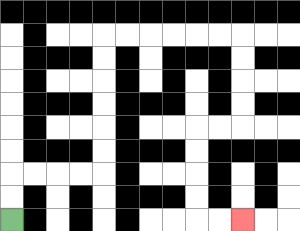{'start': '[0, 9]', 'end': '[10, 9]', 'path_directions': 'U,U,R,R,R,R,U,U,U,U,U,U,R,R,R,R,R,R,D,D,D,D,L,L,D,D,D,D,R,R', 'path_coordinates': '[[0, 9], [0, 8], [0, 7], [1, 7], [2, 7], [3, 7], [4, 7], [4, 6], [4, 5], [4, 4], [4, 3], [4, 2], [4, 1], [5, 1], [6, 1], [7, 1], [8, 1], [9, 1], [10, 1], [10, 2], [10, 3], [10, 4], [10, 5], [9, 5], [8, 5], [8, 6], [8, 7], [8, 8], [8, 9], [9, 9], [10, 9]]'}